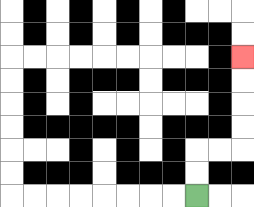{'start': '[8, 8]', 'end': '[10, 2]', 'path_directions': 'U,U,R,R,U,U,U,U', 'path_coordinates': '[[8, 8], [8, 7], [8, 6], [9, 6], [10, 6], [10, 5], [10, 4], [10, 3], [10, 2]]'}